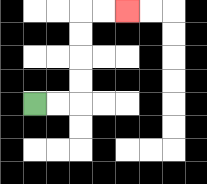{'start': '[1, 4]', 'end': '[5, 0]', 'path_directions': 'R,R,U,U,U,U,R,R', 'path_coordinates': '[[1, 4], [2, 4], [3, 4], [3, 3], [3, 2], [3, 1], [3, 0], [4, 0], [5, 0]]'}